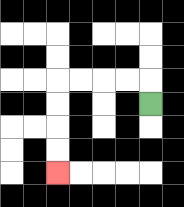{'start': '[6, 4]', 'end': '[2, 7]', 'path_directions': 'U,L,L,L,L,D,D,D,D', 'path_coordinates': '[[6, 4], [6, 3], [5, 3], [4, 3], [3, 3], [2, 3], [2, 4], [2, 5], [2, 6], [2, 7]]'}